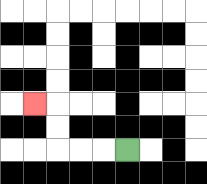{'start': '[5, 6]', 'end': '[1, 4]', 'path_directions': 'L,L,L,U,U,L', 'path_coordinates': '[[5, 6], [4, 6], [3, 6], [2, 6], [2, 5], [2, 4], [1, 4]]'}